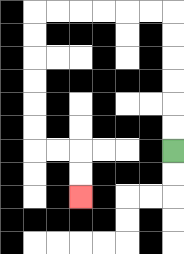{'start': '[7, 6]', 'end': '[3, 8]', 'path_directions': 'U,U,U,U,U,U,L,L,L,L,L,L,D,D,D,D,D,D,R,R,D,D', 'path_coordinates': '[[7, 6], [7, 5], [7, 4], [7, 3], [7, 2], [7, 1], [7, 0], [6, 0], [5, 0], [4, 0], [3, 0], [2, 0], [1, 0], [1, 1], [1, 2], [1, 3], [1, 4], [1, 5], [1, 6], [2, 6], [3, 6], [3, 7], [3, 8]]'}